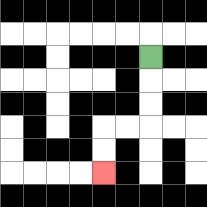{'start': '[6, 2]', 'end': '[4, 7]', 'path_directions': 'D,D,D,L,L,D,D', 'path_coordinates': '[[6, 2], [6, 3], [6, 4], [6, 5], [5, 5], [4, 5], [4, 6], [4, 7]]'}